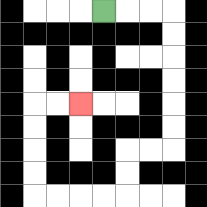{'start': '[4, 0]', 'end': '[3, 4]', 'path_directions': 'R,R,R,D,D,D,D,D,D,L,L,D,D,L,L,L,L,U,U,U,U,R,R', 'path_coordinates': '[[4, 0], [5, 0], [6, 0], [7, 0], [7, 1], [7, 2], [7, 3], [7, 4], [7, 5], [7, 6], [6, 6], [5, 6], [5, 7], [5, 8], [4, 8], [3, 8], [2, 8], [1, 8], [1, 7], [1, 6], [1, 5], [1, 4], [2, 4], [3, 4]]'}